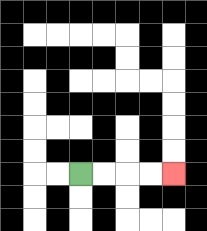{'start': '[3, 7]', 'end': '[7, 7]', 'path_directions': 'R,R,R,R', 'path_coordinates': '[[3, 7], [4, 7], [5, 7], [6, 7], [7, 7]]'}